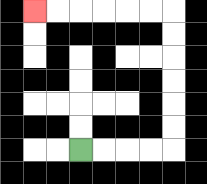{'start': '[3, 6]', 'end': '[1, 0]', 'path_directions': 'R,R,R,R,U,U,U,U,U,U,L,L,L,L,L,L', 'path_coordinates': '[[3, 6], [4, 6], [5, 6], [6, 6], [7, 6], [7, 5], [7, 4], [7, 3], [7, 2], [7, 1], [7, 0], [6, 0], [5, 0], [4, 0], [3, 0], [2, 0], [1, 0]]'}